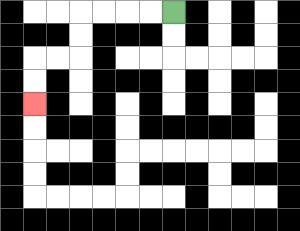{'start': '[7, 0]', 'end': '[1, 4]', 'path_directions': 'L,L,L,L,D,D,L,L,D,D', 'path_coordinates': '[[7, 0], [6, 0], [5, 0], [4, 0], [3, 0], [3, 1], [3, 2], [2, 2], [1, 2], [1, 3], [1, 4]]'}